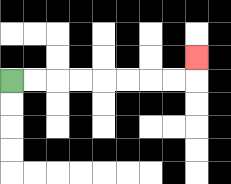{'start': '[0, 3]', 'end': '[8, 2]', 'path_directions': 'R,R,R,R,R,R,R,R,U', 'path_coordinates': '[[0, 3], [1, 3], [2, 3], [3, 3], [4, 3], [5, 3], [6, 3], [7, 3], [8, 3], [8, 2]]'}